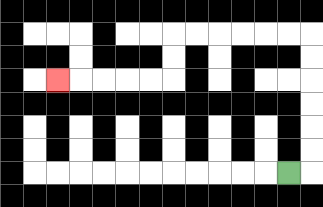{'start': '[12, 7]', 'end': '[2, 3]', 'path_directions': 'R,U,U,U,U,U,U,L,L,L,L,L,L,D,D,L,L,L,L,L', 'path_coordinates': '[[12, 7], [13, 7], [13, 6], [13, 5], [13, 4], [13, 3], [13, 2], [13, 1], [12, 1], [11, 1], [10, 1], [9, 1], [8, 1], [7, 1], [7, 2], [7, 3], [6, 3], [5, 3], [4, 3], [3, 3], [2, 3]]'}